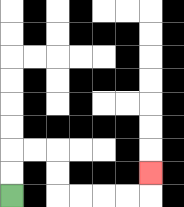{'start': '[0, 8]', 'end': '[6, 7]', 'path_directions': 'U,U,R,R,D,D,R,R,R,R,U', 'path_coordinates': '[[0, 8], [0, 7], [0, 6], [1, 6], [2, 6], [2, 7], [2, 8], [3, 8], [4, 8], [5, 8], [6, 8], [6, 7]]'}